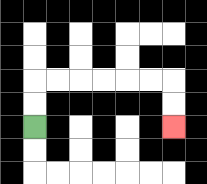{'start': '[1, 5]', 'end': '[7, 5]', 'path_directions': 'U,U,R,R,R,R,R,R,D,D', 'path_coordinates': '[[1, 5], [1, 4], [1, 3], [2, 3], [3, 3], [4, 3], [5, 3], [6, 3], [7, 3], [7, 4], [7, 5]]'}